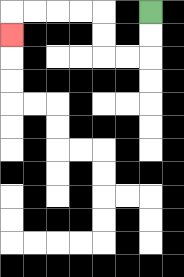{'start': '[6, 0]', 'end': '[0, 1]', 'path_directions': 'D,D,L,L,U,U,L,L,L,L,D', 'path_coordinates': '[[6, 0], [6, 1], [6, 2], [5, 2], [4, 2], [4, 1], [4, 0], [3, 0], [2, 0], [1, 0], [0, 0], [0, 1]]'}